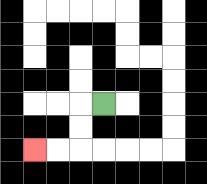{'start': '[4, 4]', 'end': '[1, 6]', 'path_directions': 'L,D,D,L,L', 'path_coordinates': '[[4, 4], [3, 4], [3, 5], [3, 6], [2, 6], [1, 6]]'}